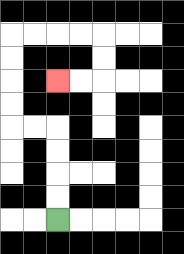{'start': '[2, 9]', 'end': '[2, 3]', 'path_directions': 'U,U,U,U,L,L,U,U,U,U,R,R,R,R,D,D,L,L', 'path_coordinates': '[[2, 9], [2, 8], [2, 7], [2, 6], [2, 5], [1, 5], [0, 5], [0, 4], [0, 3], [0, 2], [0, 1], [1, 1], [2, 1], [3, 1], [4, 1], [4, 2], [4, 3], [3, 3], [2, 3]]'}